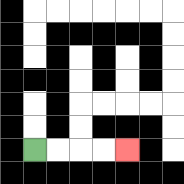{'start': '[1, 6]', 'end': '[5, 6]', 'path_directions': 'R,R,R,R', 'path_coordinates': '[[1, 6], [2, 6], [3, 6], [4, 6], [5, 6]]'}